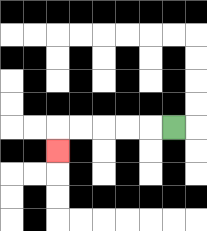{'start': '[7, 5]', 'end': '[2, 6]', 'path_directions': 'L,L,L,L,L,D', 'path_coordinates': '[[7, 5], [6, 5], [5, 5], [4, 5], [3, 5], [2, 5], [2, 6]]'}